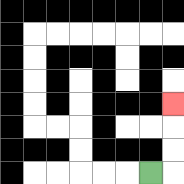{'start': '[6, 7]', 'end': '[7, 4]', 'path_directions': 'R,U,U,U', 'path_coordinates': '[[6, 7], [7, 7], [7, 6], [7, 5], [7, 4]]'}